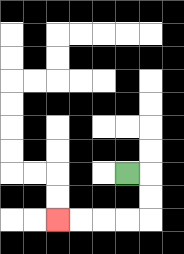{'start': '[5, 7]', 'end': '[2, 9]', 'path_directions': 'R,D,D,L,L,L,L', 'path_coordinates': '[[5, 7], [6, 7], [6, 8], [6, 9], [5, 9], [4, 9], [3, 9], [2, 9]]'}